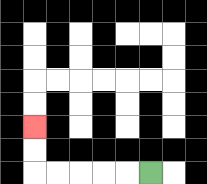{'start': '[6, 7]', 'end': '[1, 5]', 'path_directions': 'L,L,L,L,L,U,U', 'path_coordinates': '[[6, 7], [5, 7], [4, 7], [3, 7], [2, 7], [1, 7], [1, 6], [1, 5]]'}